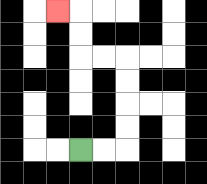{'start': '[3, 6]', 'end': '[2, 0]', 'path_directions': 'R,R,U,U,U,U,L,L,U,U,L', 'path_coordinates': '[[3, 6], [4, 6], [5, 6], [5, 5], [5, 4], [5, 3], [5, 2], [4, 2], [3, 2], [3, 1], [3, 0], [2, 0]]'}